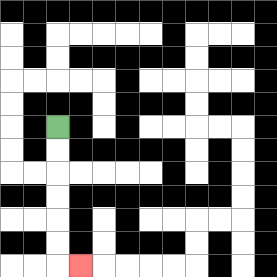{'start': '[2, 5]', 'end': '[3, 11]', 'path_directions': 'D,D,D,D,D,D,R', 'path_coordinates': '[[2, 5], [2, 6], [2, 7], [2, 8], [2, 9], [2, 10], [2, 11], [3, 11]]'}